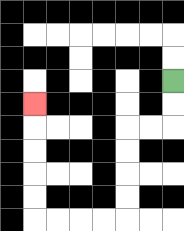{'start': '[7, 3]', 'end': '[1, 4]', 'path_directions': 'D,D,L,L,D,D,D,D,L,L,L,L,U,U,U,U,U', 'path_coordinates': '[[7, 3], [7, 4], [7, 5], [6, 5], [5, 5], [5, 6], [5, 7], [5, 8], [5, 9], [4, 9], [3, 9], [2, 9], [1, 9], [1, 8], [1, 7], [1, 6], [1, 5], [1, 4]]'}